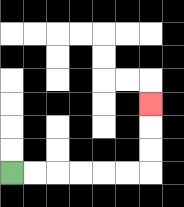{'start': '[0, 7]', 'end': '[6, 4]', 'path_directions': 'R,R,R,R,R,R,U,U,U', 'path_coordinates': '[[0, 7], [1, 7], [2, 7], [3, 7], [4, 7], [5, 7], [6, 7], [6, 6], [6, 5], [6, 4]]'}